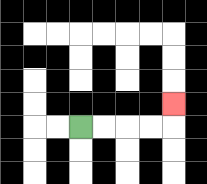{'start': '[3, 5]', 'end': '[7, 4]', 'path_directions': 'R,R,R,R,U', 'path_coordinates': '[[3, 5], [4, 5], [5, 5], [6, 5], [7, 5], [7, 4]]'}